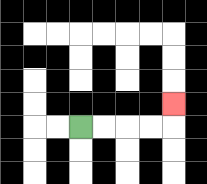{'start': '[3, 5]', 'end': '[7, 4]', 'path_directions': 'R,R,R,R,U', 'path_coordinates': '[[3, 5], [4, 5], [5, 5], [6, 5], [7, 5], [7, 4]]'}